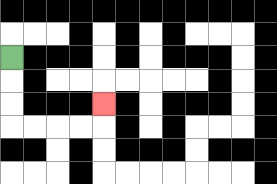{'start': '[0, 2]', 'end': '[4, 4]', 'path_directions': 'D,D,D,R,R,R,R,U', 'path_coordinates': '[[0, 2], [0, 3], [0, 4], [0, 5], [1, 5], [2, 5], [3, 5], [4, 5], [4, 4]]'}